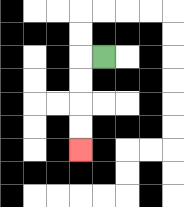{'start': '[4, 2]', 'end': '[3, 6]', 'path_directions': 'L,D,D,D,D', 'path_coordinates': '[[4, 2], [3, 2], [3, 3], [3, 4], [3, 5], [3, 6]]'}